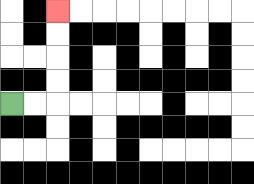{'start': '[0, 4]', 'end': '[2, 0]', 'path_directions': 'R,R,U,U,U,U', 'path_coordinates': '[[0, 4], [1, 4], [2, 4], [2, 3], [2, 2], [2, 1], [2, 0]]'}